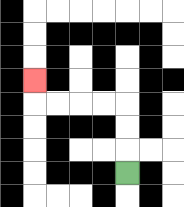{'start': '[5, 7]', 'end': '[1, 3]', 'path_directions': 'U,U,U,L,L,L,L,U', 'path_coordinates': '[[5, 7], [5, 6], [5, 5], [5, 4], [4, 4], [3, 4], [2, 4], [1, 4], [1, 3]]'}